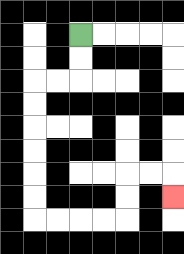{'start': '[3, 1]', 'end': '[7, 8]', 'path_directions': 'D,D,L,L,D,D,D,D,D,D,R,R,R,R,U,U,R,R,D', 'path_coordinates': '[[3, 1], [3, 2], [3, 3], [2, 3], [1, 3], [1, 4], [1, 5], [1, 6], [1, 7], [1, 8], [1, 9], [2, 9], [3, 9], [4, 9], [5, 9], [5, 8], [5, 7], [6, 7], [7, 7], [7, 8]]'}